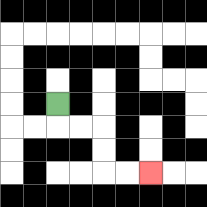{'start': '[2, 4]', 'end': '[6, 7]', 'path_directions': 'D,R,R,D,D,R,R', 'path_coordinates': '[[2, 4], [2, 5], [3, 5], [4, 5], [4, 6], [4, 7], [5, 7], [6, 7]]'}